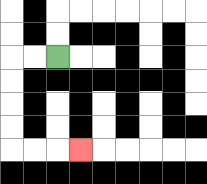{'start': '[2, 2]', 'end': '[3, 6]', 'path_directions': 'L,L,D,D,D,D,R,R,R', 'path_coordinates': '[[2, 2], [1, 2], [0, 2], [0, 3], [0, 4], [0, 5], [0, 6], [1, 6], [2, 6], [3, 6]]'}